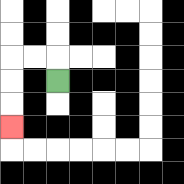{'start': '[2, 3]', 'end': '[0, 5]', 'path_directions': 'U,L,L,D,D,D', 'path_coordinates': '[[2, 3], [2, 2], [1, 2], [0, 2], [0, 3], [0, 4], [0, 5]]'}